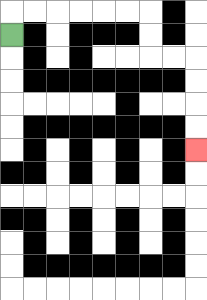{'start': '[0, 1]', 'end': '[8, 6]', 'path_directions': 'U,R,R,R,R,R,R,D,D,R,R,D,D,D,D', 'path_coordinates': '[[0, 1], [0, 0], [1, 0], [2, 0], [3, 0], [4, 0], [5, 0], [6, 0], [6, 1], [6, 2], [7, 2], [8, 2], [8, 3], [8, 4], [8, 5], [8, 6]]'}